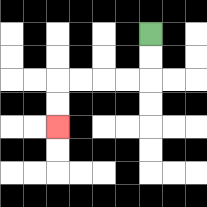{'start': '[6, 1]', 'end': '[2, 5]', 'path_directions': 'D,D,L,L,L,L,D,D', 'path_coordinates': '[[6, 1], [6, 2], [6, 3], [5, 3], [4, 3], [3, 3], [2, 3], [2, 4], [2, 5]]'}